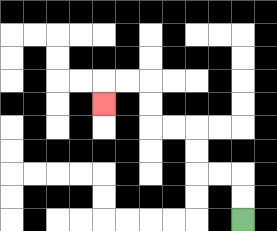{'start': '[10, 9]', 'end': '[4, 4]', 'path_directions': 'U,U,L,L,U,U,L,L,U,U,L,L,D', 'path_coordinates': '[[10, 9], [10, 8], [10, 7], [9, 7], [8, 7], [8, 6], [8, 5], [7, 5], [6, 5], [6, 4], [6, 3], [5, 3], [4, 3], [4, 4]]'}